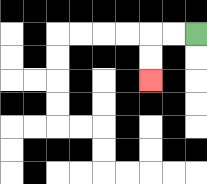{'start': '[8, 1]', 'end': '[6, 3]', 'path_directions': 'L,L,D,D', 'path_coordinates': '[[8, 1], [7, 1], [6, 1], [6, 2], [6, 3]]'}